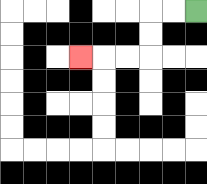{'start': '[8, 0]', 'end': '[3, 2]', 'path_directions': 'L,L,D,D,L,L,L', 'path_coordinates': '[[8, 0], [7, 0], [6, 0], [6, 1], [6, 2], [5, 2], [4, 2], [3, 2]]'}